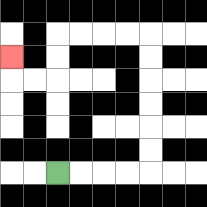{'start': '[2, 7]', 'end': '[0, 2]', 'path_directions': 'R,R,R,R,U,U,U,U,U,U,L,L,L,L,D,D,L,L,U', 'path_coordinates': '[[2, 7], [3, 7], [4, 7], [5, 7], [6, 7], [6, 6], [6, 5], [6, 4], [6, 3], [6, 2], [6, 1], [5, 1], [4, 1], [3, 1], [2, 1], [2, 2], [2, 3], [1, 3], [0, 3], [0, 2]]'}